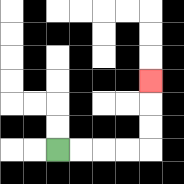{'start': '[2, 6]', 'end': '[6, 3]', 'path_directions': 'R,R,R,R,U,U,U', 'path_coordinates': '[[2, 6], [3, 6], [4, 6], [5, 6], [6, 6], [6, 5], [6, 4], [6, 3]]'}